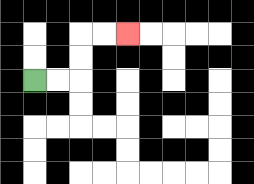{'start': '[1, 3]', 'end': '[5, 1]', 'path_directions': 'R,R,U,U,R,R', 'path_coordinates': '[[1, 3], [2, 3], [3, 3], [3, 2], [3, 1], [4, 1], [5, 1]]'}